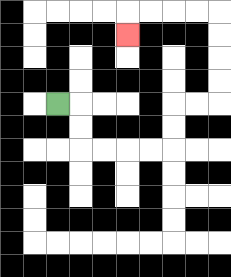{'start': '[2, 4]', 'end': '[5, 1]', 'path_directions': 'R,D,D,R,R,R,R,U,U,R,R,U,U,U,U,L,L,L,L,D', 'path_coordinates': '[[2, 4], [3, 4], [3, 5], [3, 6], [4, 6], [5, 6], [6, 6], [7, 6], [7, 5], [7, 4], [8, 4], [9, 4], [9, 3], [9, 2], [9, 1], [9, 0], [8, 0], [7, 0], [6, 0], [5, 0], [5, 1]]'}